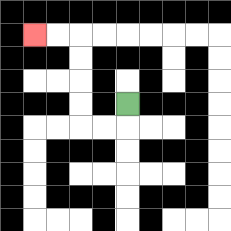{'start': '[5, 4]', 'end': '[1, 1]', 'path_directions': 'D,L,L,U,U,U,U,L,L', 'path_coordinates': '[[5, 4], [5, 5], [4, 5], [3, 5], [3, 4], [3, 3], [3, 2], [3, 1], [2, 1], [1, 1]]'}